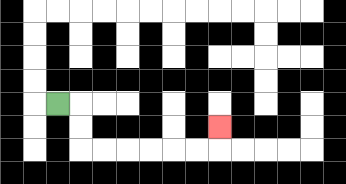{'start': '[2, 4]', 'end': '[9, 5]', 'path_directions': 'R,D,D,R,R,R,R,R,R,U', 'path_coordinates': '[[2, 4], [3, 4], [3, 5], [3, 6], [4, 6], [5, 6], [6, 6], [7, 6], [8, 6], [9, 6], [9, 5]]'}